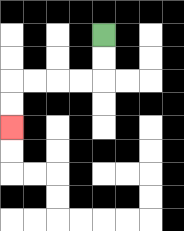{'start': '[4, 1]', 'end': '[0, 5]', 'path_directions': 'D,D,L,L,L,L,D,D', 'path_coordinates': '[[4, 1], [4, 2], [4, 3], [3, 3], [2, 3], [1, 3], [0, 3], [0, 4], [0, 5]]'}